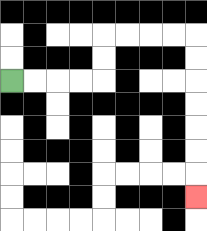{'start': '[0, 3]', 'end': '[8, 8]', 'path_directions': 'R,R,R,R,U,U,R,R,R,R,D,D,D,D,D,D,D', 'path_coordinates': '[[0, 3], [1, 3], [2, 3], [3, 3], [4, 3], [4, 2], [4, 1], [5, 1], [6, 1], [7, 1], [8, 1], [8, 2], [8, 3], [8, 4], [8, 5], [8, 6], [8, 7], [8, 8]]'}